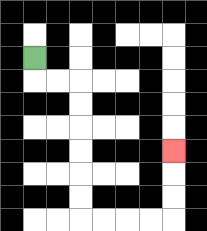{'start': '[1, 2]', 'end': '[7, 6]', 'path_directions': 'D,R,R,D,D,D,D,D,D,R,R,R,R,U,U,U', 'path_coordinates': '[[1, 2], [1, 3], [2, 3], [3, 3], [3, 4], [3, 5], [3, 6], [3, 7], [3, 8], [3, 9], [4, 9], [5, 9], [6, 9], [7, 9], [7, 8], [7, 7], [7, 6]]'}